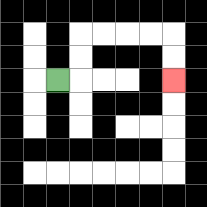{'start': '[2, 3]', 'end': '[7, 3]', 'path_directions': 'R,U,U,R,R,R,R,D,D', 'path_coordinates': '[[2, 3], [3, 3], [3, 2], [3, 1], [4, 1], [5, 1], [6, 1], [7, 1], [7, 2], [7, 3]]'}